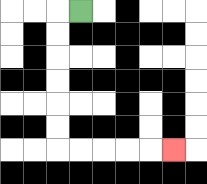{'start': '[3, 0]', 'end': '[7, 6]', 'path_directions': 'L,D,D,D,D,D,D,R,R,R,R,R', 'path_coordinates': '[[3, 0], [2, 0], [2, 1], [2, 2], [2, 3], [2, 4], [2, 5], [2, 6], [3, 6], [4, 6], [5, 6], [6, 6], [7, 6]]'}